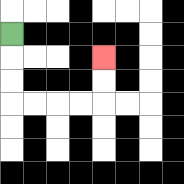{'start': '[0, 1]', 'end': '[4, 2]', 'path_directions': 'D,D,D,R,R,R,R,U,U', 'path_coordinates': '[[0, 1], [0, 2], [0, 3], [0, 4], [1, 4], [2, 4], [3, 4], [4, 4], [4, 3], [4, 2]]'}